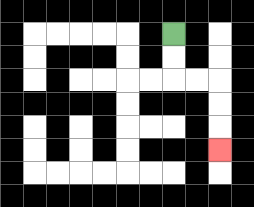{'start': '[7, 1]', 'end': '[9, 6]', 'path_directions': 'D,D,R,R,D,D,D', 'path_coordinates': '[[7, 1], [7, 2], [7, 3], [8, 3], [9, 3], [9, 4], [9, 5], [9, 6]]'}